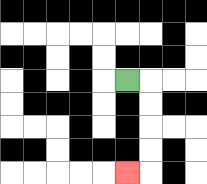{'start': '[5, 3]', 'end': '[5, 7]', 'path_directions': 'R,D,D,D,D,L', 'path_coordinates': '[[5, 3], [6, 3], [6, 4], [6, 5], [6, 6], [6, 7], [5, 7]]'}